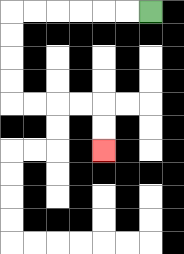{'start': '[6, 0]', 'end': '[4, 6]', 'path_directions': 'L,L,L,L,L,L,D,D,D,D,R,R,R,R,D,D', 'path_coordinates': '[[6, 0], [5, 0], [4, 0], [3, 0], [2, 0], [1, 0], [0, 0], [0, 1], [0, 2], [0, 3], [0, 4], [1, 4], [2, 4], [3, 4], [4, 4], [4, 5], [4, 6]]'}